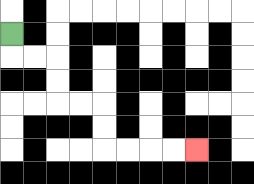{'start': '[0, 1]', 'end': '[8, 6]', 'path_directions': 'D,R,R,D,D,R,R,D,D,R,R,R,R', 'path_coordinates': '[[0, 1], [0, 2], [1, 2], [2, 2], [2, 3], [2, 4], [3, 4], [4, 4], [4, 5], [4, 6], [5, 6], [6, 6], [7, 6], [8, 6]]'}